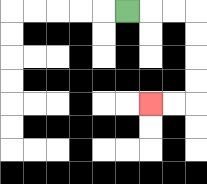{'start': '[5, 0]', 'end': '[6, 4]', 'path_directions': 'R,R,R,D,D,D,D,L,L', 'path_coordinates': '[[5, 0], [6, 0], [7, 0], [8, 0], [8, 1], [8, 2], [8, 3], [8, 4], [7, 4], [6, 4]]'}